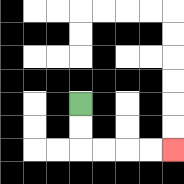{'start': '[3, 4]', 'end': '[7, 6]', 'path_directions': 'D,D,R,R,R,R', 'path_coordinates': '[[3, 4], [3, 5], [3, 6], [4, 6], [5, 6], [6, 6], [7, 6]]'}